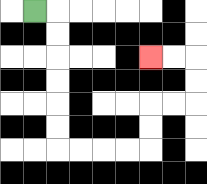{'start': '[1, 0]', 'end': '[6, 2]', 'path_directions': 'R,D,D,D,D,D,D,R,R,R,R,U,U,R,R,U,U,L,L', 'path_coordinates': '[[1, 0], [2, 0], [2, 1], [2, 2], [2, 3], [2, 4], [2, 5], [2, 6], [3, 6], [4, 6], [5, 6], [6, 6], [6, 5], [6, 4], [7, 4], [8, 4], [8, 3], [8, 2], [7, 2], [6, 2]]'}